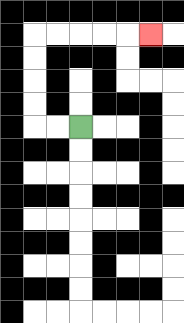{'start': '[3, 5]', 'end': '[6, 1]', 'path_directions': 'L,L,U,U,U,U,R,R,R,R,R', 'path_coordinates': '[[3, 5], [2, 5], [1, 5], [1, 4], [1, 3], [1, 2], [1, 1], [2, 1], [3, 1], [4, 1], [5, 1], [6, 1]]'}